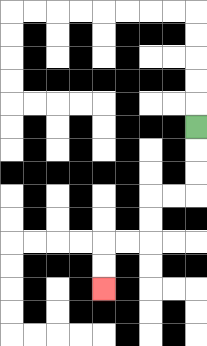{'start': '[8, 5]', 'end': '[4, 12]', 'path_directions': 'D,D,D,L,L,D,D,L,L,D,D', 'path_coordinates': '[[8, 5], [8, 6], [8, 7], [8, 8], [7, 8], [6, 8], [6, 9], [6, 10], [5, 10], [4, 10], [4, 11], [4, 12]]'}